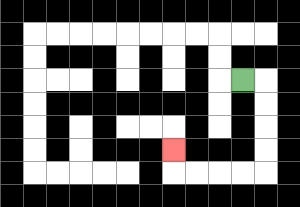{'start': '[10, 3]', 'end': '[7, 6]', 'path_directions': 'R,D,D,D,D,L,L,L,L,U', 'path_coordinates': '[[10, 3], [11, 3], [11, 4], [11, 5], [11, 6], [11, 7], [10, 7], [9, 7], [8, 7], [7, 7], [7, 6]]'}